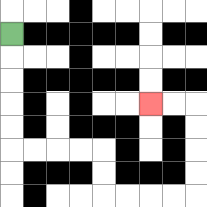{'start': '[0, 1]', 'end': '[6, 4]', 'path_directions': 'D,D,D,D,D,R,R,R,R,D,D,R,R,R,R,U,U,U,U,L,L', 'path_coordinates': '[[0, 1], [0, 2], [0, 3], [0, 4], [0, 5], [0, 6], [1, 6], [2, 6], [3, 6], [4, 6], [4, 7], [4, 8], [5, 8], [6, 8], [7, 8], [8, 8], [8, 7], [8, 6], [8, 5], [8, 4], [7, 4], [6, 4]]'}